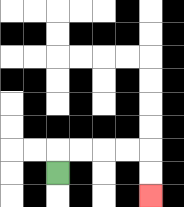{'start': '[2, 7]', 'end': '[6, 8]', 'path_directions': 'U,R,R,R,R,D,D', 'path_coordinates': '[[2, 7], [2, 6], [3, 6], [4, 6], [5, 6], [6, 6], [6, 7], [6, 8]]'}